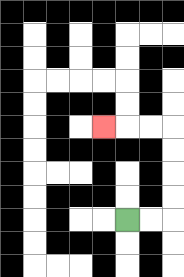{'start': '[5, 9]', 'end': '[4, 5]', 'path_directions': 'R,R,U,U,U,U,L,L,L', 'path_coordinates': '[[5, 9], [6, 9], [7, 9], [7, 8], [7, 7], [7, 6], [7, 5], [6, 5], [5, 5], [4, 5]]'}